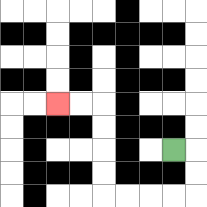{'start': '[7, 6]', 'end': '[2, 4]', 'path_directions': 'R,D,D,L,L,L,L,U,U,U,U,L,L', 'path_coordinates': '[[7, 6], [8, 6], [8, 7], [8, 8], [7, 8], [6, 8], [5, 8], [4, 8], [4, 7], [4, 6], [4, 5], [4, 4], [3, 4], [2, 4]]'}